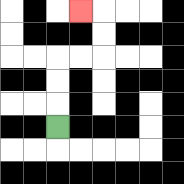{'start': '[2, 5]', 'end': '[3, 0]', 'path_directions': 'U,U,U,R,R,U,U,L', 'path_coordinates': '[[2, 5], [2, 4], [2, 3], [2, 2], [3, 2], [4, 2], [4, 1], [4, 0], [3, 0]]'}